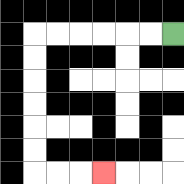{'start': '[7, 1]', 'end': '[4, 7]', 'path_directions': 'L,L,L,L,L,L,D,D,D,D,D,D,R,R,R', 'path_coordinates': '[[7, 1], [6, 1], [5, 1], [4, 1], [3, 1], [2, 1], [1, 1], [1, 2], [1, 3], [1, 4], [1, 5], [1, 6], [1, 7], [2, 7], [3, 7], [4, 7]]'}